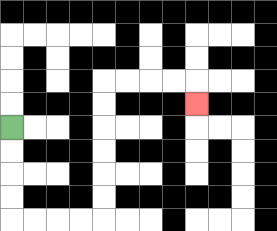{'start': '[0, 5]', 'end': '[8, 4]', 'path_directions': 'D,D,D,D,R,R,R,R,U,U,U,U,U,U,R,R,R,R,D', 'path_coordinates': '[[0, 5], [0, 6], [0, 7], [0, 8], [0, 9], [1, 9], [2, 9], [3, 9], [4, 9], [4, 8], [4, 7], [4, 6], [4, 5], [4, 4], [4, 3], [5, 3], [6, 3], [7, 3], [8, 3], [8, 4]]'}